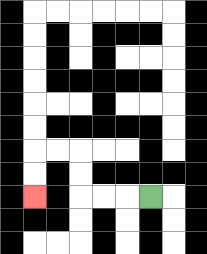{'start': '[6, 8]', 'end': '[1, 8]', 'path_directions': 'L,L,L,U,U,L,L,D,D', 'path_coordinates': '[[6, 8], [5, 8], [4, 8], [3, 8], [3, 7], [3, 6], [2, 6], [1, 6], [1, 7], [1, 8]]'}